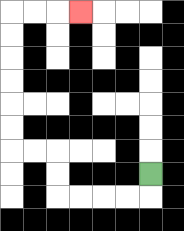{'start': '[6, 7]', 'end': '[3, 0]', 'path_directions': 'D,L,L,L,L,U,U,L,L,U,U,U,U,U,U,R,R,R', 'path_coordinates': '[[6, 7], [6, 8], [5, 8], [4, 8], [3, 8], [2, 8], [2, 7], [2, 6], [1, 6], [0, 6], [0, 5], [0, 4], [0, 3], [0, 2], [0, 1], [0, 0], [1, 0], [2, 0], [3, 0]]'}